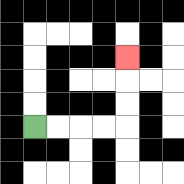{'start': '[1, 5]', 'end': '[5, 2]', 'path_directions': 'R,R,R,R,U,U,U', 'path_coordinates': '[[1, 5], [2, 5], [3, 5], [4, 5], [5, 5], [5, 4], [5, 3], [5, 2]]'}